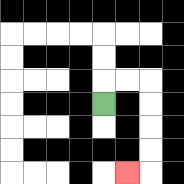{'start': '[4, 4]', 'end': '[5, 7]', 'path_directions': 'U,R,R,D,D,D,D,L', 'path_coordinates': '[[4, 4], [4, 3], [5, 3], [6, 3], [6, 4], [6, 5], [6, 6], [6, 7], [5, 7]]'}